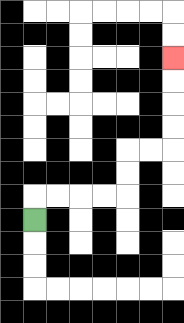{'start': '[1, 9]', 'end': '[7, 2]', 'path_directions': 'U,R,R,R,R,U,U,R,R,U,U,U,U', 'path_coordinates': '[[1, 9], [1, 8], [2, 8], [3, 8], [4, 8], [5, 8], [5, 7], [5, 6], [6, 6], [7, 6], [7, 5], [7, 4], [7, 3], [7, 2]]'}